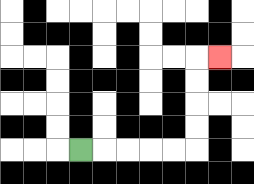{'start': '[3, 6]', 'end': '[9, 2]', 'path_directions': 'R,R,R,R,R,U,U,U,U,R', 'path_coordinates': '[[3, 6], [4, 6], [5, 6], [6, 6], [7, 6], [8, 6], [8, 5], [8, 4], [8, 3], [8, 2], [9, 2]]'}